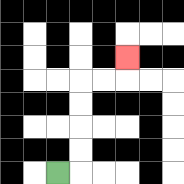{'start': '[2, 7]', 'end': '[5, 2]', 'path_directions': 'R,U,U,U,U,R,R,U', 'path_coordinates': '[[2, 7], [3, 7], [3, 6], [3, 5], [3, 4], [3, 3], [4, 3], [5, 3], [5, 2]]'}